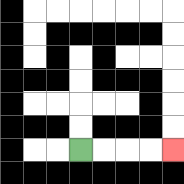{'start': '[3, 6]', 'end': '[7, 6]', 'path_directions': 'R,R,R,R', 'path_coordinates': '[[3, 6], [4, 6], [5, 6], [6, 6], [7, 6]]'}